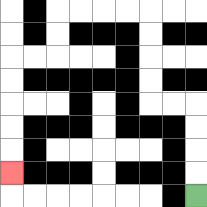{'start': '[8, 8]', 'end': '[0, 7]', 'path_directions': 'U,U,U,U,L,L,U,U,U,U,L,L,L,L,D,D,L,L,D,D,D,D,D', 'path_coordinates': '[[8, 8], [8, 7], [8, 6], [8, 5], [8, 4], [7, 4], [6, 4], [6, 3], [6, 2], [6, 1], [6, 0], [5, 0], [4, 0], [3, 0], [2, 0], [2, 1], [2, 2], [1, 2], [0, 2], [0, 3], [0, 4], [0, 5], [0, 6], [0, 7]]'}